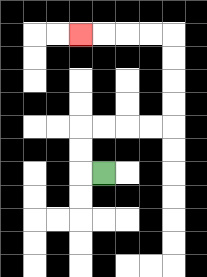{'start': '[4, 7]', 'end': '[3, 1]', 'path_directions': 'L,U,U,R,R,R,R,U,U,U,U,L,L,L,L', 'path_coordinates': '[[4, 7], [3, 7], [3, 6], [3, 5], [4, 5], [5, 5], [6, 5], [7, 5], [7, 4], [7, 3], [7, 2], [7, 1], [6, 1], [5, 1], [4, 1], [3, 1]]'}